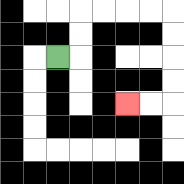{'start': '[2, 2]', 'end': '[5, 4]', 'path_directions': 'R,U,U,R,R,R,R,D,D,D,D,L,L', 'path_coordinates': '[[2, 2], [3, 2], [3, 1], [3, 0], [4, 0], [5, 0], [6, 0], [7, 0], [7, 1], [7, 2], [7, 3], [7, 4], [6, 4], [5, 4]]'}